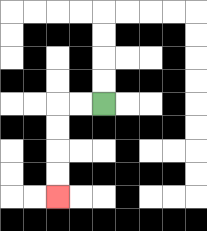{'start': '[4, 4]', 'end': '[2, 8]', 'path_directions': 'L,L,D,D,D,D', 'path_coordinates': '[[4, 4], [3, 4], [2, 4], [2, 5], [2, 6], [2, 7], [2, 8]]'}